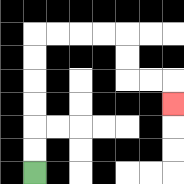{'start': '[1, 7]', 'end': '[7, 4]', 'path_directions': 'U,U,U,U,U,U,R,R,R,R,D,D,R,R,D', 'path_coordinates': '[[1, 7], [1, 6], [1, 5], [1, 4], [1, 3], [1, 2], [1, 1], [2, 1], [3, 1], [4, 1], [5, 1], [5, 2], [5, 3], [6, 3], [7, 3], [7, 4]]'}